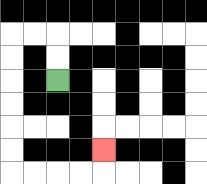{'start': '[2, 3]', 'end': '[4, 6]', 'path_directions': 'U,U,L,L,D,D,D,D,D,D,R,R,R,R,U', 'path_coordinates': '[[2, 3], [2, 2], [2, 1], [1, 1], [0, 1], [0, 2], [0, 3], [0, 4], [0, 5], [0, 6], [0, 7], [1, 7], [2, 7], [3, 7], [4, 7], [4, 6]]'}